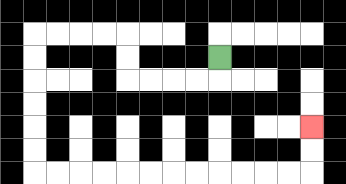{'start': '[9, 2]', 'end': '[13, 5]', 'path_directions': 'D,L,L,L,L,U,U,L,L,L,L,D,D,D,D,D,D,R,R,R,R,R,R,R,R,R,R,R,R,U,U', 'path_coordinates': '[[9, 2], [9, 3], [8, 3], [7, 3], [6, 3], [5, 3], [5, 2], [5, 1], [4, 1], [3, 1], [2, 1], [1, 1], [1, 2], [1, 3], [1, 4], [1, 5], [1, 6], [1, 7], [2, 7], [3, 7], [4, 7], [5, 7], [6, 7], [7, 7], [8, 7], [9, 7], [10, 7], [11, 7], [12, 7], [13, 7], [13, 6], [13, 5]]'}